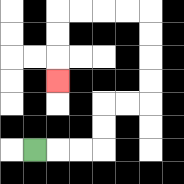{'start': '[1, 6]', 'end': '[2, 3]', 'path_directions': 'R,R,R,U,U,R,R,U,U,U,U,L,L,L,L,D,D,D', 'path_coordinates': '[[1, 6], [2, 6], [3, 6], [4, 6], [4, 5], [4, 4], [5, 4], [6, 4], [6, 3], [6, 2], [6, 1], [6, 0], [5, 0], [4, 0], [3, 0], [2, 0], [2, 1], [2, 2], [2, 3]]'}